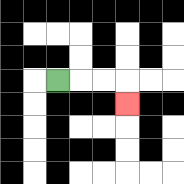{'start': '[2, 3]', 'end': '[5, 4]', 'path_directions': 'R,R,R,D', 'path_coordinates': '[[2, 3], [3, 3], [4, 3], [5, 3], [5, 4]]'}